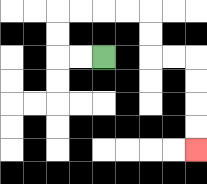{'start': '[4, 2]', 'end': '[8, 6]', 'path_directions': 'L,L,U,U,R,R,R,R,D,D,R,R,D,D,D,D', 'path_coordinates': '[[4, 2], [3, 2], [2, 2], [2, 1], [2, 0], [3, 0], [4, 0], [5, 0], [6, 0], [6, 1], [6, 2], [7, 2], [8, 2], [8, 3], [8, 4], [8, 5], [8, 6]]'}